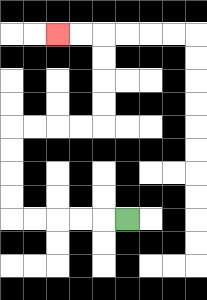{'start': '[5, 9]', 'end': '[2, 1]', 'path_directions': 'L,L,L,L,L,U,U,U,U,R,R,R,R,U,U,U,U,L,L', 'path_coordinates': '[[5, 9], [4, 9], [3, 9], [2, 9], [1, 9], [0, 9], [0, 8], [0, 7], [0, 6], [0, 5], [1, 5], [2, 5], [3, 5], [4, 5], [4, 4], [4, 3], [4, 2], [4, 1], [3, 1], [2, 1]]'}